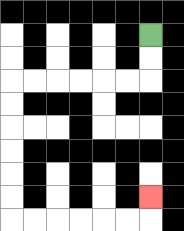{'start': '[6, 1]', 'end': '[6, 8]', 'path_directions': 'D,D,L,L,L,L,L,L,D,D,D,D,D,D,R,R,R,R,R,R,U', 'path_coordinates': '[[6, 1], [6, 2], [6, 3], [5, 3], [4, 3], [3, 3], [2, 3], [1, 3], [0, 3], [0, 4], [0, 5], [0, 6], [0, 7], [0, 8], [0, 9], [1, 9], [2, 9], [3, 9], [4, 9], [5, 9], [6, 9], [6, 8]]'}